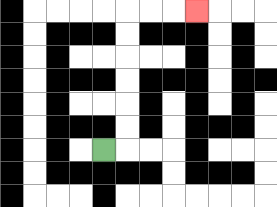{'start': '[4, 6]', 'end': '[8, 0]', 'path_directions': 'R,U,U,U,U,U,U,R,R,R', 'path_coordinates': '[[4, 6], [5, 6], [5, 5], [5, 4], [5, 3], [5, 2], [5, 1], [5, 0], [6, 0], [7, 0], [8, 0]]'}